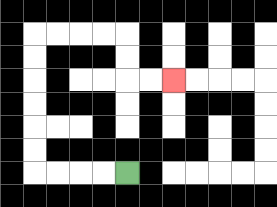{'start': '[5, 7]', 'end': '[7, 3]', 'path_directions': 'L,L,L,L,U,U,U,U,U,U,R,R,R,R,D,D,R,R', 'path_coordinates': '[[5, 7], [4, 7], [3, 7], [2, 7], [1, 7], [1, 6], [1, 5], [1, 4], [1, 3], [1, 2], [1, 1], [2, 1], [3, 1], [4, 1], [5, 1], [5, 2], [5, 3], [6, 3], [7, 3]]'}